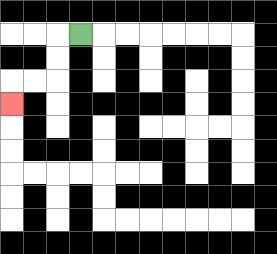{'start': '[3, 1]', 'end': '[0, 4]', 'path_directions': 'L,D,D,L,L,D', 'path_coordinates': '[[3, 1], [2, 1], [2, 2], [2, 3], [1, 3], [0, 3], [0, 4]]'}